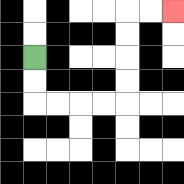{'start': '[1, 2]', 'end': '[7, 0]', 'path_directions': 'D,D,R,R,R,R,U,U,U,U,R,R', 'path_coordinates': '[[1, 2], [1, 3], [1, 4], [2, 4], [3, 4], [4, 4], [5, 4], [5, 3], [5, 2], [5, 1], [5, 0], [6, 0], [7, 0]]'}